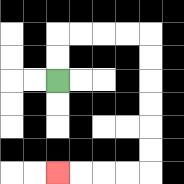{'start': '[2, 3]', 'end': '[2, 7]', 'path_directions': 'U,U,R,R,R,R,D,D,D,D,D,D,L,L,L,L', 'path_coordinates': '[[2, 3], [2, 2], [2, 1], [3, 1], [4, 1], [5, 1], [6, 1], [6, 2], [6, 3], [6, 4], [6, 5], [6, 6], [6, 7], [5, 7], [4, 7], [3, 7], [2, 7]]'}